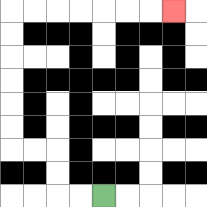{'start': '[4, 8]', 'end': '[7, 0]', 'path_directions': 'L,L,U,U,L,L,U,U,U,U,U,U,R,R,R,R,R,R,R', 'path_coordinates': '[[4, 8], [3, 8], [2, 8], [2, 7], [2, 6], [1, 6], [0, 6], [0, 5], [0, 4], [0, 3], [0, 2], [0, 1], [0, 0], [1, 0], [2, 0], [3, 0], [4, 0], [5, 0], [6, 0], [7, 0]]'}